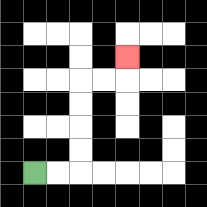{'start': '[1, 7]', 'end': '[5, 2]', 'path_directions': 'R,R,U,U,U,U,R,R,U', 'path_coordinates': '[[1, 7], [2, 7], [3, 7], [3, 6], [3, 5], [3, 4], [3, 3], [4, 3], [5, 3], [5, 2]]'}